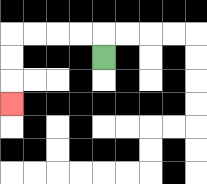{'start': '[4, 2]', 'end': '[0, 4]', 'path_directions': 'U,L,L,L,L,D,D,D', 'path_coordinates': '[[4, 2], [4, 1], [3, 1], [2, 1], [1, 1], [0, 1], [0, 2], [0, 3], [0, 4]]'}